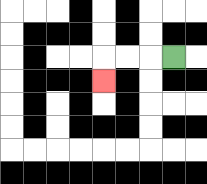{'start': '[7, 2]', 'end': '[4, 3]', 'path_directions': 'L,L,L,D', 'path_coordinates': '[[7, 2], [6, 2], [5, 2], [4, 2], [4, 3]]'}